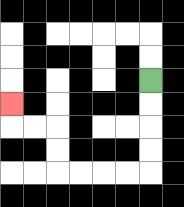{'start': '[6, 3]', 'end': '[0, 4]', 'path_directions': 'D,D,D,D,L,L,L,L,U,U,L,L,U', 'path_coordinates': '[[6, 3], [6, 4], [6, 5], [6, 6], [6, 7], [5, 7], [4, 7], [3, 7], [2, 7], [2, 6], [2, 5], [1, 5], [0, 5], [0, 4]]'}